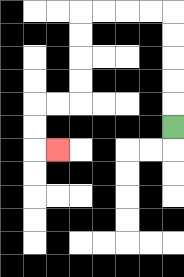{'start': '[7, 5]', 'end': '[2, 6]', 'path_directions': 'U,U,U,U,U,L,L,L,L,D,D,D,D,L,L,D,D,R', 'path_coordinates': '[[7, 5], [7, 4], [7, 3], [7, 2], [7, 1], [7, 0], [6, 0], [5, 0], [4, 0], [3, 0], [3, 1], [3, 2], [3, 3], [3, 4], [2, 4], [1, 4], [1, 5], [1, 6], [2, 6]]'}